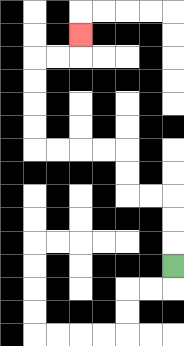{'start': '[7, 11]', 'end': '[3, 1]', 'path_directions': 'U,U,U,L,L,U,U,L,L,L,L,U,U,U,U,R,R,U', 'path_coordinates': '[[7, 11], [7, 10], [7, 9], [7, 8], [6, 8], [5, 8], [5, 7], [5, 6], [4, 6], [3, 6], [2, 6], [1, 6], [1, 5], [1, 4], [1, 3], [1, 2], [2, 2], [3, 2], [3, 1]]'}